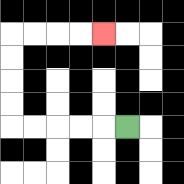{'start': '[5, 5]', 'end': '[4, 1]', 'path_directions': 'L,L,L,L,L,U,U,U,U,R,R,R,R', 'path_coordinates': '[[5, 5], [4, 5], [3, 5], [2, 5], [1, 5], [0, 5], [0, 4], [0, 3], [0, 2], [0, 1], [1, 1], [2, 1], [3, 1], [4, 1]]'}